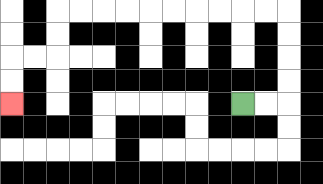{'start': '[10, 4]', 'end': '[0, 4]', 'path_directions': 'R,R,U,U,U,U,L,L,L,L,L,L,L,L,L,L,D,D,L,L,D,D', 'path_coordinates': '[[10, 4], [11, 4], [12, 4], [12, 3], [12, 2], [12, 1], [12, 0], [11, 0], [10, 0], [9, 0], [8, 0], [7, 0], [6, 0], [5, 0], [4, 0], [3, 0], [2, 0], [2, 1], [2, 2], [1, 2], [0, 2], [0, 3], [0, 4]]'}